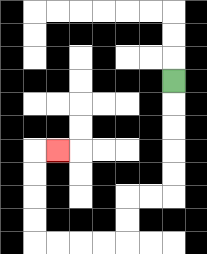{'start': '[7, 3]', 'end': '[2, 6]', 'path_directions': 'D,D,D,D,D,L,L,D,D,L,L,L,L,U,U,U,U,R', 'path_coordinates': '[[7, 3], [7, 4], [7, 5], [7, 6], [7, 7], [7, 8], [6, 8], [5, 8], [5, 9], [5, 10], [4, 10], [3, 10], [2, 10], [1, 10], [1, 9], [1, 8], [1, 7], [1, 6], [2, 6]]'}